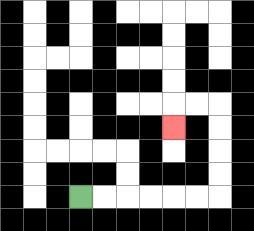{'start': '[3, 8]', 'end': '[7, 5]', 'path_directions': 'R,R,R,R,R,R,U,U,U,U,L,L,D', 'path_coordinates': '[[3, 8], [4, 8], [5, 8], [6, 8], [7, 8], [8, 8], [9, 8], [9, 7], [9, 6], [9, 5], [9, 4], [8, 4], [7, 4], [7, 5]]'}